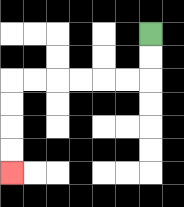{'start': '[6, 1]', 'end': '[0, 7]', 'path_directions': 'D,D,L,L,L,L,L,L,D,D,D,D', 'path_coordinates': '[[6, 1], [6, 2], [6, 3], [5, 3], [4, 3], [3, 3], [2, 3], [1, 3], [0, 3], [0, 4], [0, 5], [0, 6], [0, 7]]'}